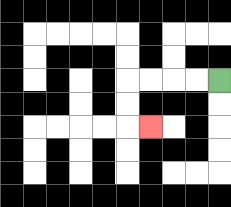{'start': '[9, 3]', 'end': '[6, 5]', 'path_directions': 'L,L,L,L,D,D,R', 'path_coordinates': '[[9, 3], [8, 3], [7, 3], [6, 3], [5, 3], [5, 4], [5, 5], [6, 5]]'}